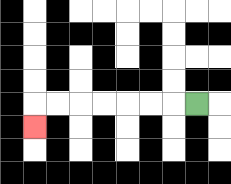{'start': '[8, 4]', 'end': '[1, 5]', 'path_directions': 'L,L,L,L,L,L,L,D', 'path_coordinates': '[[8, 4], [7, 4], [6, 4], [5, 4], [4, 4], [3, 4], [2, 4], [1, 4], [1, 5]]'}